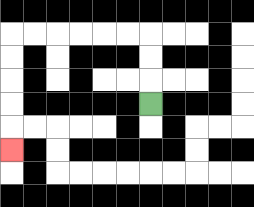{'start': '[6, 4]', 'end': '[0, 6]', 'path_directions': 'U,U,U,L,L,L,L,L,L,D,D,D,D,D', 'path_coordinates': '[[6, 4], [6, 3], [6, 2], [6, 1], [5, 1], [4, 1], [3, 1], [2, 1], [1, 1], [0, 1], [0, 2], [0, 3], [0, 4], [0, 5], [0, 6]]'}